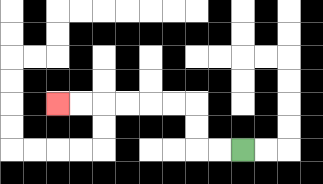{'start': '[10, 6]', 'end': '[2, 4]', 'path_directions': 'L,L,U,U,L,L,L,L,L,L', 'path_coordinates': '[[10, 6], [9, 6], [8, 6], [8, 5], [8, 4], [7, 4], [6, 4], [5, 4], [4, 4], [3, 4], [2, 4]]'}